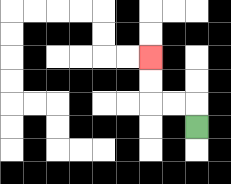{'start': '[8, 5]', 'end': '[6, 2]', 'path_directions': 'U,L,L,U,U', 'path_coordinates': '[[8, 5], [8, 4], [7, 4], [6, 4], [6, 3], [6, 2]]'}